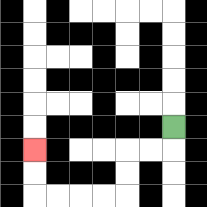{'start': '[7, 5]', 'end': '[1, 6]', 'path_directions': 'D,L,L,D,D,L,L,L,L,U,U', 'path_coordinates': '[[7, 5], [7, 6], [6, 6], [5, 6], [5, 7], [5, 8], [4, 8], [3, 8], [2, 8], [1, 8], [1, 7], [1, 6]]'}